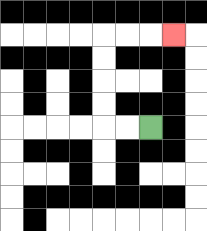{'start': '[6, 5]', 'end': '[7, 1]', 'path_directions': 'L,L,U,U,U,U,R,R,R', 'path_coordinates': '[[6, 5], [5, 5], [4, 5], [4, 4], [4, 3], [4, 2], [4, 1], [5, 1], [6, 1], [7, 1]]'}